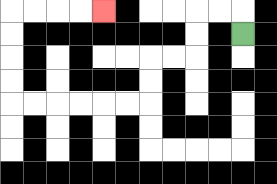{'start': '[10, 1]', 'end': '[4, 0]', 'path_directions': 'U,L,L,D,D,L,L,D,D,L,L,L,L,L,L,U,U,U,U,R,R,R,R', 'path_coordinates': '[[10, 1], [10, 0], [9, 0], [8, 0], [8, 1], [8, 2], [7, 2], [6, 2], [6, 3], [6, 4], [5, 4], [4, 4], [3, 4], [2, 4], [1, 4], [0, 4], [0, 3], [0, 2], [0, 1], [0, 0], [1, 0], [2, 0], [3, 0], [4, 0]]'}